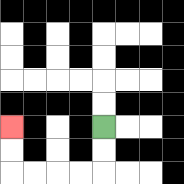{'start': '[4, 5]', 'end': '[0, 5]', 'path_directions': 'D,D,L,L,L,L,U,U', 'path_coordinates': '[[4, 5], [4, 6], [4, 7], [3, 7], [2, 7], [1, 7], [0, 7], [0, 6], [0, 5]]'}